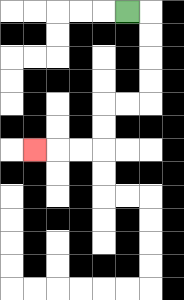{'start': '[5, 0]', 'end': '[1, 6]', 'path_directions': 'R,D,D,D,D,L,L,D,D,L,L,L', 'path_coordinates': '[[5, 0], [6, 0], [6, 1], [6, 2], [6, 3], [6, 4], [5, 4], [4, 4], [4, 5], [4, 6], [3, 6], [2, 6], [1, 6]]'}